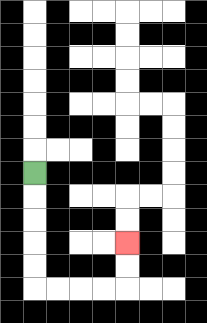{'start': '[1, 7]', 'end': '[5, 10]', 'path_directions': 'D,D,D,D,D,R,R,R,R,U,U', 'path_coordinates': '[[1, 7], [1, 8], [1, 9], [1, 10], [1, 11], [1, 12], [2, 12], [3, 12], [4, 12], [5, 12], [5, 11], [5, 10]]'}